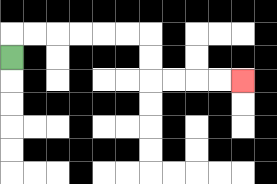{'start': '[0, 2]', 'end': '[10, 3]', 'path_directions': 'U,R,R,R,R,R,R,D,D,R,R,R,R', 'path_coordinates': '[[0, 2], [0, 1], [1, 1], [2, 1], [3, 1], [4, 1], [5, 1], [6, 1], [6, 2], [6, 3], [7, 3], [8, 3], [9, 3], [10, 3]]'}